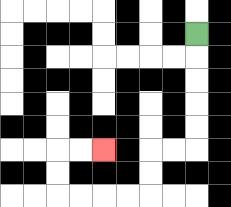{'start': '[8, 1]', 'end': '[4, 6]', 'path_directions': 'D,D,D,D,D,L,L,D,D,L,L,L,L,U,U,R,R', 'path_coordinates': '[[8, 1], [8, 2], [8, 3], [8, 4], [8, 5], [8, 6], [7, 6], [6, 6], [6, 7], [6, 8], [5, 8], [4, 8], [3, 8], [2, 8], [2, 7], [2, 6], [3, 6], [4, 6]]'}